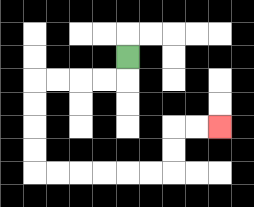{'start': '[5, 2]', 'end': '[9, 5]', 'path_directions': 'D,L,L,L,L,D,D,D,D,R,R,R,R,R,R,U,U,R,R', 'path_coordinates': '[[5, 2], [5, 3], [4, 3], [3, 3], [2, 3], [1, 3], [1, 4], [1, 5], [1, 6], [1, 7], [2, 7], [3, 7], [4, 7], [5, 7], [6, 7], [7, 7], [7, 6], [7, 5], [8, 5], [9, 5]]'}